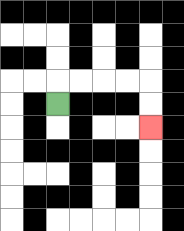{'start': '[2, 4]', 'end': '[6, 5]', 'path_directions': 'U,R,R,R,R,D,D', 'path_coordinates': '[[2, 4], [2, 3], [3, 3], [4, 3], [5, 3], [6, 3], [6, 4], [6, 5]]'}